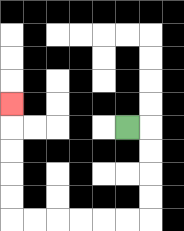{'start': '[5, 5]', 'end': '[0, 4]', 'path_directions': 'R,D,D,D,D,L,L,L,L,L,L,U,U,U,U,U', 'path_coordinates': '[[5, 5], [6, 5], [6, 6], [6, 7], [6, 8], [6, 9], [5, 9], [4, 9], [3, 9], [2, 9], [1, 9], [0, 9], [0, 8], [0, 7], [0, 6], [0, 5], [0, 4]]'}